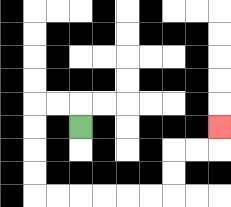{'start': '[3, 5]', 'end': '[9, 5]', 'path_directions': 'U,L,L,D,D,D,D,R,R,R,R,R,R,U,U,R,R,U', 'path_coordinates': '[[3, 5], [3, 4], [2, 4], [1, 4], [1, 5], [1, 6], [1, 7], [1, 8], [2, 8], [3, 8], [4, 8], [5, 8], [6, 8], [7, 8], [7, 7], [7, 6], [8, 6], [9, 6], [9, 5]]'}